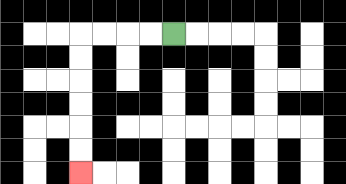{'start': '[7, 1]', 'end': '[3, 7]', 'path_directions': 'L,L,L,L,D,D,D,D,D,D', 'path_coordinates': '[[7, 1], [6, 1], [5, 1], [4, 1], [3, 1], [3, 2], [3, 3], [3, 4], [3, 5], [3, 6], [3, 7]]'}